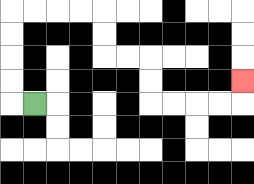{'start': '[1, 4]', 'end': '[10, 3]', 'path_directions': 'L,U,U,U,U,R,R,R,R,D,D,R,R,D,D,R,R,R,R,U', 'path_coordinates': '[[1, 4], [0, 4], [0, 3], [0, 2], [0, 1], [0, 0], [1, 0], [2, 0], [3, 0], [4, 0], [4, 1], [4, 2], [5, 2], [6, 2], [6, 3], [6, 4], [7, 4], [8, 4], [9, 4], [10, 4], [10, 3]]'}